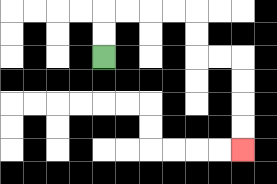{'start': '[4, 2]', 'end': '[10, 6]', 'path_directions': 'U,U,R,R,R,R,D,D,R,R,D,D,D,D', 'path_coordinates': '[[4, 2], [4, 1], [4, 0], [5, 0], [6, 0], [7, 0], [8, 0], [8, 1], [8, 2], [9, 2], [10, 2], [10, 3], [10, 4], [10, 5], [10, 6]]'}